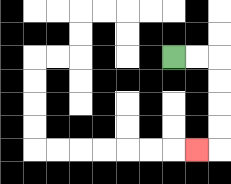{'start': '[7, 2]', 'end': '[8, 6]', 'path_directions': 'R,R,D,D,D,D,L', 'path_coordinates': '[[7, 2], [8, 2], [9, 2], [9, 3], [9, 4], [9, 5], [9, 6], [8, 6]]'}